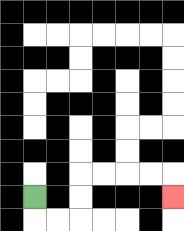{'start': '[1, 8]', 'end': '[7, 8]', 'path_directions': 'D,R,R,U,U,R,R,R,R,D', 'path_coordinates': '[[1, 8], [1, 9], [2, 9], [3, 9], [3, 8], [3, 7], [4, 7], [5, 7], [6, 7], [7, 7], [7, 8]]'}